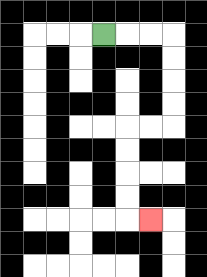{'start': '[4, 1]', 'end': '[6, 9]', 'path_directions': 'R,R,R,D,D,D,D,L,L,D,D,D,D,R', 'path_coordinates': '[[4, 1], [5, 1], [6, 1], [7, 1], [7, 2], [7, 3], [7, 4], [7, 5], [6, 5], [5, 5], [5, 6], [5, 7], [5, 8], [5, 9], [6, 9]]'}